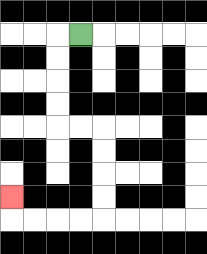{'start': '[3, 1]', 'end': '[0, 8]', 'path_directions': 'L,D,D,D,D,R,R,D,D,D,D,L,L,L,L,U', 'path_coordinates': '[[3, 1], [2, 1], [2, 2], [2, 3], [2, 4], [2, 5], [3, 5], [4, 5], [4, 6], [4, 7], [4, 8], [4, 9], [3, 9], [2, 9], [1, 9], [0, 9], [0, 8]]'}